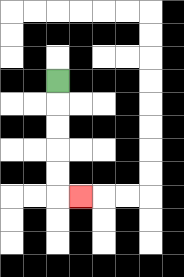{'start': '[2, 3]', 'end': '[3, 8]', 'path_directions': 'D,D,D,D,D,R', 'path_coordinates': '[[2, 3], [2, 4], [2, 5], [2, 6], [2, 7], [2, 8], [3, 8]]'}